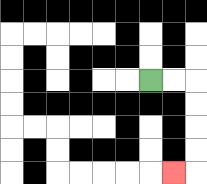{'start': '[6, 3]', 'end': '[7, 7]', 'path_directions': 'R,R,D,D,D,D,L', 'path_coordinates': '[[6, 3], [7, 3], [8, 3], [8, 4], [8, 5], [8, 6], [8, 7], [7, 7]]'}